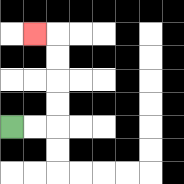{'start': '[0, 5]', 'end': '[1, 1]', 'path_directions': 'R,R,U,U,U,U,L', 'path_coordinates': '[[0, 5], [1, 5], [2, 5], [2, 4], [2, 3], [2, 2], [2, 1], [1, 1]]'}